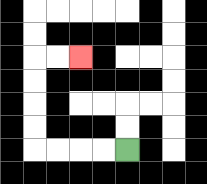{'start': '[5, 6]', 'end': '[3, 2]', 'path_directions': 'L,L,L,L,U,U,U,U,R,R', 'path_coordinates': '[[5, 6], [4, 6], [3, 6], [2, 6], [1, 6], [1, 5], [1, 4], [1, 3], [1, 2], [2, 2], [3, 2]]'}